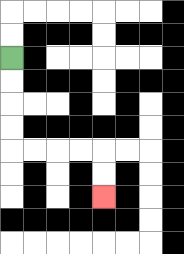{'start': '[0, 2]', 'end': '[4, 8]', 'path_directions': 'D,D,D,D,R,R,R,R,D,D', 'path_coordinates': '[[0, 2], [0, 3], [0, 4], [0, 5], [0, 6], [1, 6], [2, 6], [3, 6], [4, 6], [4, 7], [4, 8]]'}